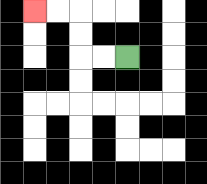{'start': '[5, 2]', 'end': '[1, 0]', 'path_directions': 'L,L,U,U,L,L', 'path_coordinates': '[[5, 2], [4, 2], [3, 2], [3, 1], [3, 0], [2, 0], [1, 0]]'}